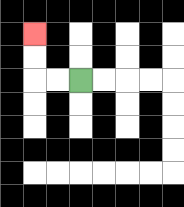{'start': '[3, 3]', 'end': '[1, 1]', 'path_directions': 'L,L,U,U', 'path_coordinates': '[[3, 3], [2, 3], [1, 3], [1, 2], [1, 1]]'}